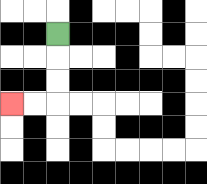{'start': '[2, 1]', 'end': '[0, 4]', 'path_directions': 'D,D,D,L,L', 'path_coordinates': '[[2, 1], [2, 2], [2, 3], [2, 4], [1, 4], [0, 4]]'}